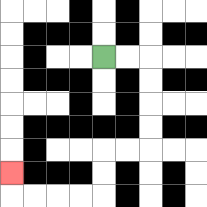{'start': '[4, 2]', 'end': '[0, 7]', 'path_directions': 'R,R,D,D,D,D,L,L,D,D,L,L,L,L,U', 'path_coordinates': '[[4, 2], [5, 2], [6, 2], [6, 3], [6, 4], [6, 5], [6, 6], [5, 6], [4, 6], [4, 7], [4, 8], [3, 8], [2, 8], [1, 8], [0, 8], [0, 7]]'}